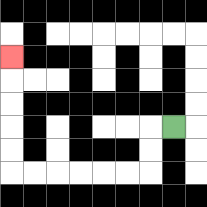{'start': '[7, 5]', 'end': '[0, 2]', 'path_directions': 'L,D,D,L,L,L,L,L,L,U,U,U,U,U', 'path_coordinates': '[[7, 5], [6, 5], [6, 6], [6, 7], [5, 7], [4, 7], [3, 7], [2, 7], [1, 7], [0, 7], [0, 6], [0, 5], [0, 4], [0, 3], [0, 2]]'}